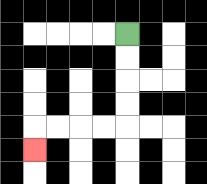{'start': '[5, 1]', 'end': '[1, 6]', 'path_directions': 'D,D,D,D,L,L,L,L,D', 'path_coordinates': '[[5, 1], [5, 2], [5, 3], [5, 4], [5, 5], [4, 5], [3, 5], [2, 5], [1, 5], [1, 6]]'}